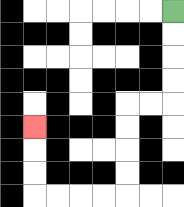{'start': '[7, 0]', 'end': '[1, 5]', 'path_directions': 'D,D,D,D,L,L,D,D,D,D,L,L,L,L,U,U,U', 'path_coordinates': '[[7, 0], [7, 1], [7, 2], [7, 3], [7, 4], [6, 4], [5, 4], [5, 5], [5, 6], [5, 7], [5, 8], [4, 8], [3, 8], [2, 8], [1, 8], [1, 7], [1, 6], [1, 5]]'}